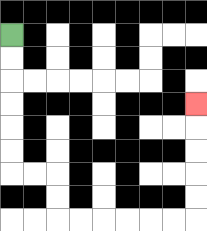{'start': '[0, 1]', 'end': '[8, 4]', 'path_directions': 'D,D,D,D,D,D,R,R,D,D,R,R,R,R,R,R,U,U,U,U,U', 'path_coordinates': '[[0, 1], [0, 2], [0, 3], [0, 4], [0, 5], [0, 6], [0, 7], [1, 7], [2, 7], [2, 8], [2, 9], [3, 9], [4, 9], [5, 9], [6, 9], [7, 9], [8, 9], [8, 8], [8, 7], [8, 6], [8, 5], [8, 4]]'}